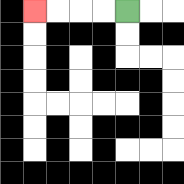{'start': '[5, 0]', 'end': '[1, 0]', 'path_directions': 'L,L,L,L', 'path_coordinates': '[[5, 0], [4, 0], [3, 0], [2, 0], [1, 0]]'}